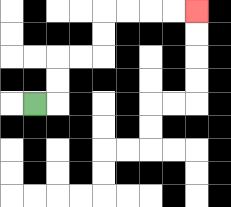{'start': '[1, 4]', 'end': '[8, 0]', 'path_directions': 'R,U,U,R,R,U,U,R,R,R,R', 'path_coordinates': '[[1, 4], [2, 4], [2, 3], [2, 2], [3, 2], [4, 2], [4, 1], [4, 0], [5, 0], [6, 0], [7, 0], [8, 0]]'}